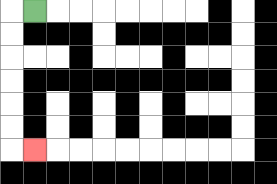{'start': '[1, 0]', 'end': '[1, 6]', 'path_directions': 'L,D,D,D,D,D,D,R', 'path_coordinates': '[[1, 0], [0, 0], [0, 1], [0, 2], [0, 3], [0, 4], [0, 5], [0, 6], [1, 6]]'}